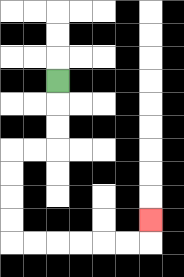{'start': '[2, 3]', 'end': '[6, 9]', 'path_directions': 'D,D,D,L,L,D,D,D,D,R,R,R,R,R,R,U', 'path_coordinates': '[[2, 3], [2, 4], [2, 5], [2, 6], [1, 6], [0, 6], [0, 7], [0, 8], [0, 9], [0, 10], [1, 10], [2, 10], [3, 10], [4, 10], [5, 10], [6, 10], [6, 9]]'}